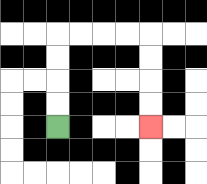{'start': '[2, 5]', 'end': '[6, 5]', 'path_directions': 'U,U,U,U,R,R,R,R,D,D,D,D', 'path_coordinates': '[[2, 5], [2, 4], [2, 3], [2, 2], [2, 1], [3, 1], [4, 1], [5, 1], [6, 1], [6, 2], [6, 3], [6, 4], [6, 5]]'}